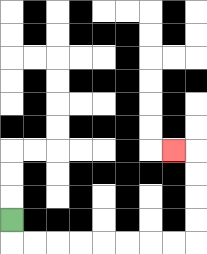{'start': '[0, 9]', 'end': '[7, 6]', 'path_directions': 'D,R,R,R,R,R,R,R,R,U,U,U,U,L', 'path_coordinates': '[[0, 9], [0, 10], [1, 10], [2, 10], [3, 10], [4, 10], [5, 10], [6, 10], [7, 10], [8, 10], [8, 9], [8, 8], [8, 7], [8, 6], [7, 6]]'}